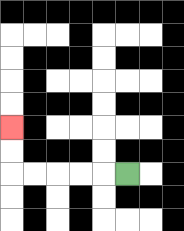{'start': '[5, 7]', 'end': '[0, 5]', 'path_directions': 'L,L,L,L,L,U,U', 'path_coordinates': '[[5, 7], [4, 7], [3, 7], [2, 7], [1, 7], [0, 7], [0, 6], [0, 5]]'}